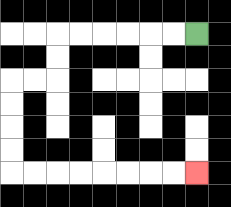{'start': '[8, 1]', 'end': '[8, 7]', 'path_directions': 'L,L,L,L,L,L,D,D,L,L,D,D,D,D,R,R,R,R,R,R,R,R', 'path_coordinates': '[[8, 1], [7, 1], [6, 1], [5, 1], [4, 1], [3, 1], [2, 1], [2, 2], [2, 3], [1, 3], [0, 3], [0, 4], [0, 5], [0, 6], [0, 7], [1, 7], [2, 7], [3, 7], [4, 7], [5, 7], [6, 7], [7, 7], [8, 7]]'}